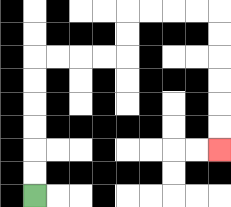{'start': '[1, 8]', 'end': '[9, 6]', 'path_directions': 'U,U,U,U,U,U,R,R,R,R,U,U,R,R,R,R,D,D,D,D,D,D', 'path_coordinates': '[[1, 8], [1, 7], [1, 6], [1, 5], [1, 4], [1, 3], [1, 2], [2, 2], [3, 2], [4, 2], [5, 2], [5, 1], [5, 0], [6, 0], [7, 0], [8, 0], [9, 0], [9, 1], [9, 2], [9, 3], [9, 4], [9, 5], [9, 6]]'}